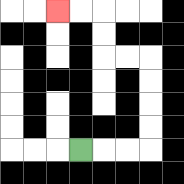{'start': '[3, 6]', 'end': '[2, 0]', 'path_directions': 'R,R,R,U,U,U,U,L,L,U,U,L,L', 'path_coordinates': '[[3, 6], [4, 6], [5, 6], [6, 6], [6, 5], [6, 4], [6, 3], [6, 2], [5, 2], [4, 2], [4, 1], [4, 0], [3, 0], [2, 0]]'}